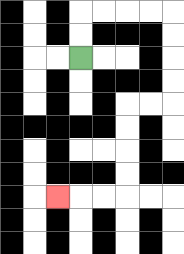{'start': '[3, 2]', 'end': '[2, 8]', 'path_directions': 'U,U,R,R,R,R,D,D,D,D,L,L,D,D,D,D,L,L,L', 'path_coordinates': '[[3, 2], [3, 1], [3, 0], [4, 0], [5, 0], [6, 0], [7, 0], [7, 1], [7, 2], [7, 3], [7, 4], [6, 4], [5, 4], [5, 5], [5, 6], [5, 7], [5, 8], [4, 8], [3, 8], [2, 8]]'}